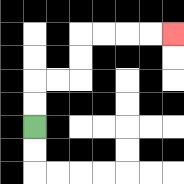{'start': '[1, 5]', 'end': '[7, 1]', 'path_directions': 'U,U,R,R,U,U,R,R,R,R', 'path_coordinates': '[[1, 5], [1, 4], [1, 3], [2, 3], [3, 3], [3, 2], [3, 1], [4, 1], [5, 1], [6, 1], [7, 1]]'}